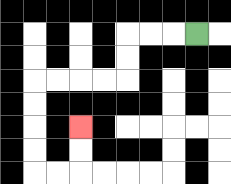{'start': '[8, 1]', 'end': '[3, 5]', 'path_directions': 'L,L,L,D,D,L,L,L,L,D,D,D,D,R,R,U,U', 'path_coordinates': '[[8, 1], [7, 1], [6, 1], [5, 1], [5, 2], [5, 3], [4, 3], [3, 3], [2, 3], [1, 3], [1, 4], [1, 5], [1, 6], [1, 7], [2, 7], [3, 7], [3, 6], [3, 5]]'}